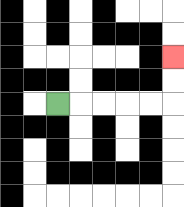{'start': '[2, 4]', 'end': '[7, 2]', 'path_directions': 'R,R,R,R,R,U,U', 'path_coordinates': '[[2, 4], [3, 4], [4, 4], [5, 4], [6, 4], [7, 4], [7, 3], [7, 2]]'}